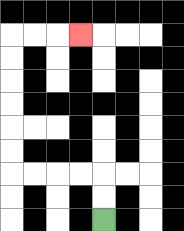{'start': '[4, 9]', 'end': '[3, 1]', 'path_directions': 'U,U,L,L,L,L,U,U,U,U,U,U,R,R,R', 'path_coordinates': '[[4, 9], [4, 8], [4, 7], [3, 7], [2, 7], [1, 7], [0, 7], [0, 6], [0, 5], [0, 4], [0, 3], [0, 2], [0, 1], [1, 1], [2, 1], [3, 1]]'}